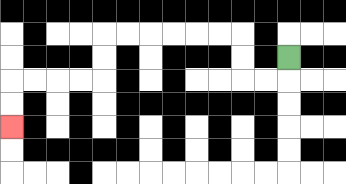{'start': '[12, 2]', 'end': '[0, 5]', 'path_directions': 'D,L,L,U,U,L,L,L,L,L,L,D,D,L,L,L,L,D,D', 'path_coordinates': '[[12, 2], [12, 3], [11, 3], [10, 3], [10, 2], [10, 1], [9, 1], [8, 1], [7, 1], [6, 1], [5, 1], [4, 1], [4, 2], [4, 3], [3, 3], [2, 3], [1, 3], [0, 3], [0, 4], [0, 5]]'}